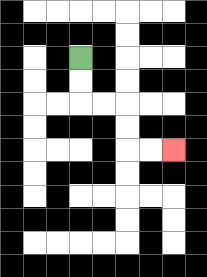{'start': '[3, 2]', 'end': '[7, 6]', 'path_directions': 'D,D,R,R,D,D,R,R', 'path_coordinates': '[[3, 2], [3, 3], [3, 4], [4, 4], [5, 4], [5, 5], [5, 6], [6, 6], [7, 6]]'}